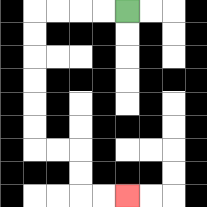{'start': '[5, 0]', 'end': '[5, 8]', 'path_directions': 'L,L,L,L,D,D,D,D,D,D,R,R,D,D,R,R', 'path_coordinates': '[[5, 0], [4, 0], [3, 0], [2, 0], [1, 0], [1, 1], [1, 2], [1, 3], [1, 4], [1, 5], [1, 6], [2, 6], [3, 6], [3, 7], [3, 8], [4, 8], [5, 8]]'}